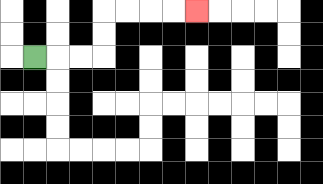{'start': '[1, 2]', 'end': '[8, 0]', 'path_directions': 'R,R,R,U,U,R,R,R,R', 'path_coordinates': '[[1, 2], [2, 2], [3, 2], [4, 2], [4, 1], [4, 0], [5, 0], [6, 0], [7, 0], [8, 0]]'}